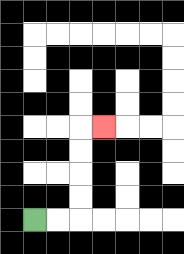{'start': '[1, 9]', 'end': '[4, 5]', 'path_directions': 'R,R,U,U,U,U,R', 'path_coordinates': '[[1, 9], [2, 9], [3, 9], [3, 8], [3, 7], [3, 6], [3, 5], [4, 5]]'}